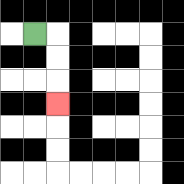{'start': '[1, 1]', 'end': '[2, 4]', 'path_directions': 'R,D,D,D', 'path_coordinates': '[[1, 1], [2, 1], [2, 2], [2, 3], [2, 4]]'}